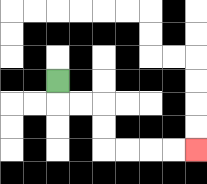{'start': '[2, 3]', 'end': '[8, 6]', 'path_directions': 'D,R,R,D,D,R,R,R,R', 'path_coordinates': '[[2, 3], [2, 4], [3, 4], [4, 4], [4, 5], [4, 6], [5, 6], [6, 6], [7, 6], [8, 6]]'}